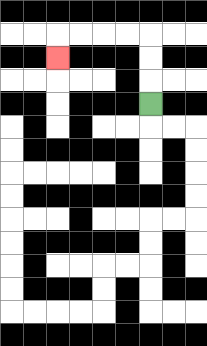{'start': '[6, 4]', 'end': '[2, 2]', 'path_directions': 'U,U,U,L,L,L,L,D', 'path_coordinates': '[[6, 4], [6, 3], [6, 2], [6, 1], [5, 1], [4, 1], [3, 1], [2, 1], [2, 2]]'}